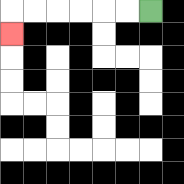{'start': '[6, 0]', 'end': '[0, 1]', 'path_directions': 'L,L,L,L,L,L,D', 'path_coordinates': '[[6, 0], [5, 0], [4, 0], [3, 0], [2, 0], [1, 0], [0, 0], [0, 1]]'}